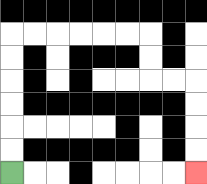{'start': '[0, 7]', 'end': '[8, 7]', 'path_directions': 'U,U,U,U,U,U,R,R,R,R,R,R,D,D,R,R,D,D,D,D', 'path_coordinates': '[[0, 7], [0, 6], [0, 5], [0, 4], [0, 3], [0, 2], [0, 1], [1, 1], [2, 1], [3, 1], [4, 1], [5, 1], [6, 1], [6, 2], [6, 3], [7, 3], [8, 3], [8, 4], [8, 5], [8, 6], [8, 7]]'}